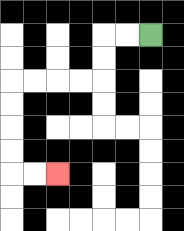{'start': '[6, 1]', 'end': '[2, 7]', 'path_directions': 'L,L,D,D,L,L,L,L,D,D,D,D,R,R', 'path_coordinates': '[[6, 1], [5, 1], [4, 1], [4, 2], [4, 3], [3, 3], [2, 3], [1, 3], [0, 3], [0, 4], [0, 5], [0, 6], [0, 7], [1, 7], [2, 7]]'}